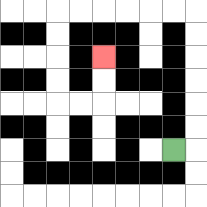{'start': '[7, 6]', 'end': '[4, 2]', 'path_directions': 'R,U,U,U,U,U,U,L,L,L,L,L,L,D,D,D,D,R,R,U,U', 'path_coordinates': '[[7, 6], [8, 6], [8, 5], [8, 4], [8, 3], [8, 2], [8, 1], [8, 0], [7, 0], [6, 0], [5, 0], [4, 0], [3, 0], [2, 0], [2, 1], [2, 2], [2, 3], [2, 4], [3, 4], [4, 4], [4, 3], [4, 2]]'}